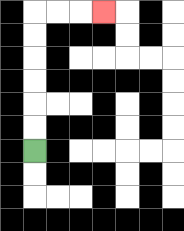{'start': '[1, 6]', 'end': '[4, 0]', 'path_directions': 'U,U,U,U,U,U,R,R,R', 'path_coordinates': '[[1, 6], [1, 5], [1, 4], [1, 3], [1, 2], [1, 1], [1, 0], [2, 0], [3, 0], [4, 0]]'}